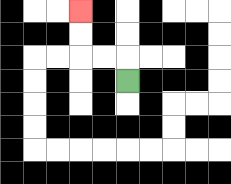{'start': '[5, 3]', 'end': '[3, 0]', 'path_directions': 'U,L,L,U,U', 'path_coordinates': '[[5, 3], [5, 2], [4, 2], [3, 2], [3, 1], [3, 0]]'}